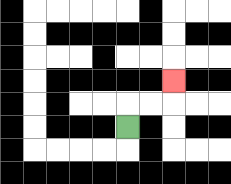{'start': '[5, 5]', 'end': '[7, 3]', 'path_directions': 'U,R,R,U', 'path_coordinates': '[[5, 5], [5, 4], [6, 4], [7, 4], [7, 3]]'}